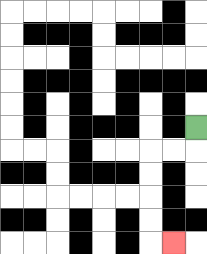{'start': '[8, 5]', 'end': '[7, 10]', 'path_directions': 'D,L,L,D,D,D,D,R', 'path_coordinates': '[[8, 5], [8, 6], [7, 6], [6, 6], [6, 7], [6, 8], [6, 9], [6, 10], [7, 10]]'}